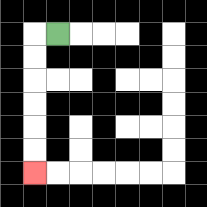{'start': '[2, 1]', 'end': '[1, 7]', 'path_directions': 'L,D,D,D,D,D,D', 'path_coordinates': '[[2, 1], [1, 1], [1, 2], [1, 3], [1, 4], [1, 5], [1, 6], [1, 7]]'}